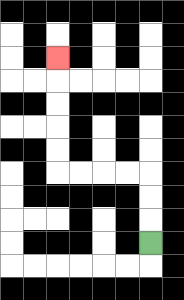{'start': '[6, 10]', 'end': '[2, 2]', 'path_directions': 'U,U,U,L,L,L,L,U,U,U,U,U', 'path_coordinates': '[[6, 10], [6, 9], [6, 8], [6, 7], [5, 7], [4, 7], [3, 7], [2, 7], [2, 6], [2, 5], [2, 4], [2, 3], [2, 2]]'}